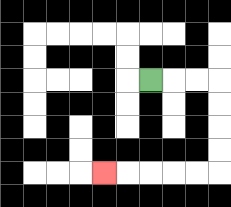{'start': '[6, 3]', 'end': '[4, 7]', 'path_directions': 'R,R,R,D,D,D,D,L,L,L,L,L', 'path_coordinates': '[[6, 3], [7, 3], [8, 3], [9, 3], [9, 4], [9, 5], [9, 6], [9, 7], [8, 7], [7, 7], [6, 7], [5, 7], [4, 7]]'}